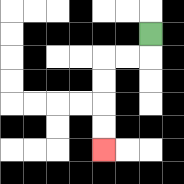{'start': '[6, 1]', 'end': '[4, 6]', 'path_directions': 'D,L,L,D,D,D,D', 'path_coordinates': '[[6, 1], [6, 2], [5, 2], [4, 2], [4, 3], [4, 4], [4, 5], [4, 6]]'}